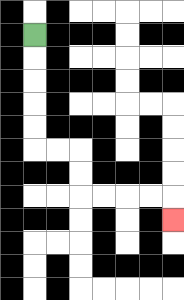{'start': '[1, 1]', 'end': '[7, 9]', 'path_directions': 'D,D,D,D,D,R,R,D,D,R,R,R,R,D', 'path_coordinates': '[[1, 1], [1, 2], [1, 3], [1, 4], [1, 5], [1, 6], [2, 6], [3, 6], [3, 7], [3, 8], [4, 8], [5, 8], [6, 8], [7, 8], [7, 9]]'}